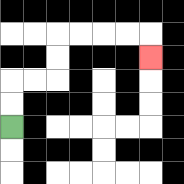{'start': '[0, 5]', 'end': '[6, 2]', 'path_directions': 'U,U,R,R,U,U,R,R,R,R,D', 'path_coordinates': '[[0, 5], [0, 4], [0, 3], [1, 3], [2, 3], [2, 2], [2, 1], [3, 1], [4, 1], [5, 1], [6, 1], [6, 2]]'}